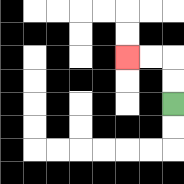{'start': '[7, 4]', 'end': '[5, 2]', 'path_directions': 'U,U,L,L', 'path_coordinates': '[[7, 4], [7, 3], [7, 2], [6, 2], [5, 2]]'}